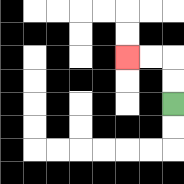{'start': '[7, 4]', 'end': '[5, 2]', 'path_directions': 'U,U,L,L', 'path_coordinates': '[[7, 4], [7, 3], [7, 2], [6, 2], [5, 2]]'}